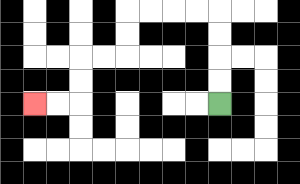{'start': '[9, 4]', 'end': '[1, 4]', 'path_directions': 'U,U,U,U,L,L,L,L,D,D,L,L,D,D,L,L', 'path_coordinates': '[[9, 4], [9, 3], [9, 2], [9, 1], [9, 0], [8, 0], [7, 0], [6, 0], [5, 0], [5, 1], [5, 2], [4, 2], [3, 2], [3, 3], [3, 4], [2, 4], [1, 4]]'}